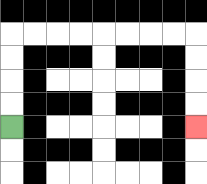{'start': '[0, 5]', 'end': '[8, 5]', 'path_directions': 'U,U,U,U,R,R,R,R,R,R,R,R,D,D,D,D', 'path_coordinates': '[[0, 5], [0, 4], [0, 3], [0, 2], [0, 1], [1, 1], [2, 1], [3, 1], [4, 1], [5, 1], [6, 1], [7, 1], [8, 1], [8, 2], [8, 3], [8, 4], [8, 5]]'}